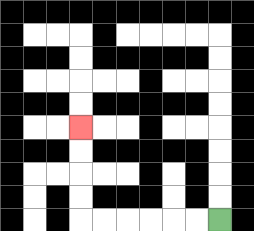{'start': '[9, 9]', 'end': '[3, 5]', 'path_directions': 'L,L,L,L,L,L,U,U,U,U', 'path_coordinates': '[[9, 9], [8, 9], [7, 9], [6, 9], [5, 9], [4, 9], [3, 9], [3, 8], [3, 7], [3, 6], [3, 5]]'}